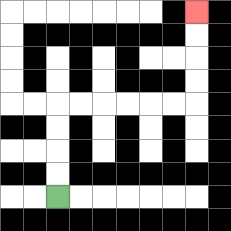{'start': '[2, 8]', 'end': '[8, 0]', 'path_directions': 'U,U,U,U,R,R,R,R,R,R,U,U,U,U', 'path_coordinates': '[[2, 8], [2, 7], [2, 6], [2, 5], [2, 4], [3, 4], [4, 4], [5, 4], [6, 4], [7, 4], [8, 4], [8, 3], [8, 2], [8, 1], [8, 0]]'}